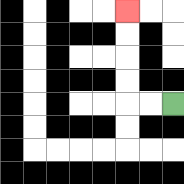{'start': '[7, 4]', 'end': '[5, 0]', 'path_directions': 'L,L,U,U,U,U', 'path_coordinates': '[[7, 4], [6, 4], [5, 4], [5, 3], [5, 2], [5, 1], [5, 0]]'}